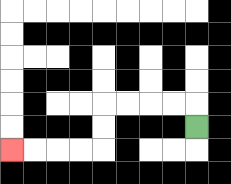{'start': '[8, 5]', 'end': '[0, 6]', 'path_directions': 'U,L,L,L,L,D,D,L,L,L,L', 'path_coordinates': '[[8, 5], [8, 4], [7, 4], [6, 4], [5, 4], [4, 4], [4, 5], [4, 6], [3, 6], [2, 6], [1, 6], [0, 6]]'}